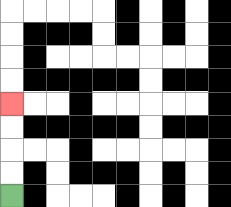{'start': '[0, 8]', 'end': '[0, 4]', 'path_directions': 'U,U,U,U', 'path_coordinates': '[[0, 8], [0, 7], [0, 6], [0, 5], [0, 4]]'}